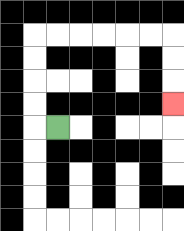{'start': '[2, 5]', 'end': '[7, 4]', 'path_directions': 'L,U,U,U,U,R,R,R,R,R,R,D,D,D', 'path_coordinates': '[[2, 5], [1, 5], [1, 4], [1, 3], [1, 2], [1, 1], [2, 1], [3, 1], [4, 1], [5, 1], [6, 1], [7, 1], [7, 2], [7, 3], [7, 4]]'}